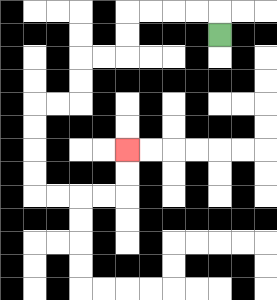{'start': '[9, 1]', 'end': '[5, 6]', 'path_directions': 'U,L,L,L,L,D,D,L,L,D,D,L,L,D,D,D,D,R,R,R,R,U,U', 'path_coordinates': '[[9, 1], [9, 0], [8, 0], [7, 0], [6, 0], [5, 0], [5, 1], [5, 2], [4, 2], [3, 2], [3, 3], [3, 4], [2, 4], [1, 4], [1, 5], [1, 6], [1, 7], [1, 8], [2, 8], [3, 8], [4, 8], [5, 8], [5, 7], [5, 6]]'}